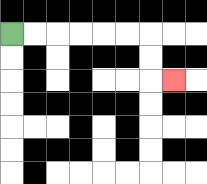{'start': '[0, 1]', 'end': '[7, 3]', 'path_directions': 'R,R,R,R,R,R,D,D,R', 'path_coordinates': '[[0, 1], [1, 1], [2, 1], [3, 1], [4, 1], [5, 1], [6, 1], [6, 2], [6, 3], [7, 3]]'}